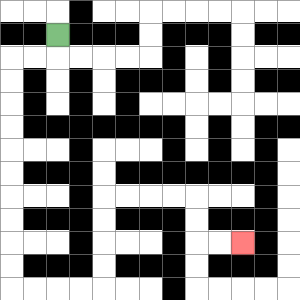{'start': '[2, 1]', 'end': '[10, 10]', 'path_directions': 'D,L,L,D,D,D,D,D,D,D,D,D,D,R,R,R,R,U,U,U,U,R,R,R,R,D,D,R,R', 'path_coordinates': '[[2, 1], [2, 2], [1, 2], [0, 2], [0, 3], [0, 4], [0, 5], [0, 6], [0, 7], [0, 8], [0, 9], [0, 10], [0, 11], [0, 12], [1, 12], [2, 12], [3, 12], [4, 12], [4, 11], [4, 10], [4, 9], [4, 8], [5, 8], [6, 8], [7, 8], [8, 8], [8, 9], [8, 10], [9, 10], [10, 10]]'}